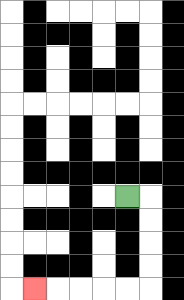{'start': '[5, 8]', 'end': '[1, 12]', 'path_directions': 'R,D,D,D,D,L,L,L,L,L', 'path_coordinates': '[[5, 8], [6, 8], [6, 9], [6, 10], [6, 11], [6, 12], [5, 12], [4, 12], [3, 12], [2, 12], [1, 12]]'}